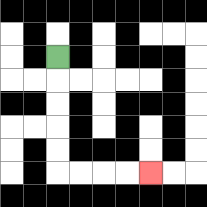{'start': '[2, 2]', 'end': '[6, 7]', 'path_directions': 'D,D,D,D,D,R,R,R,R', 'path_coordinates': '[[2, 2], [2, 3], [2, 4], [2, 5], [2, 6], [2, 7], [3, 7], [4, 7], [5, 7], [6, 7]]'}